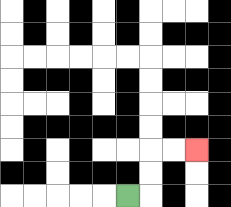{'start': '[5, 8]', 'end': '[8, 6]', 'path_directions': 'R,U,U,R,R', 'path_coordinates': '[[5, 8], [6, 8], [6, 7], [6, 6], [7, 6], [8, 6]]'}